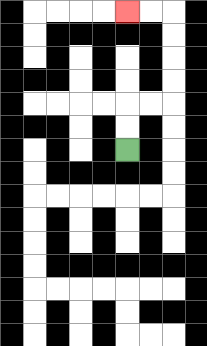{'start': '[5, 6]', 'end': '[5, 0]', 'path_directions': 'U,U,R,R,U,U,U,U,L,L', 'path_coordinates': '[[5, 6], [5, 5], [5, 4], [6, 4], [7, 4], [7, 3], [7, 2], [7, 1], [7, 0], [6, 0], [5, 0]]'}